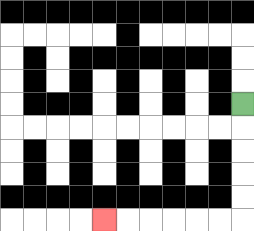{'start': '[10, 4]', 'end': '[4, 9]', 'path_directions': 'D,D,D,D,D,L,L,L,L,L,L', 'path_coordinates': '[[10, 4], [10, 5], [10, 6], [10, 7], [10, 8], [10, 9], [9, 9], [8, 9], [7, 9], [6, 9], [5, 9], [4, 9]]'}